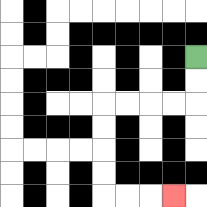{'start': '[8, 2]', 'end': '[7, 8]', 'path_directions': 'D,D,L,L,L,L,D,D,D,D,R,R,R', 'path_coordinates': '[[8, 2], [8, 3], [8, 4], [7, 4], [6, 4], [5, 4], [4, 4], [4, 5], [4, 6], [4, 7], [4, 8], [5, 8], [6, 8], [7, 8]]'}